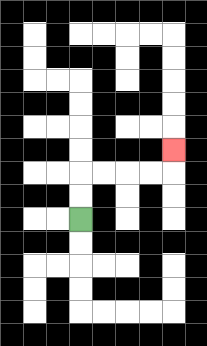{'start': '[3, 9]', 'end': '[7, 6]', 'path_directions': 'U,U,R,R,R,R,U', 'path_coordinates': '[[3, 9], [3, 8], [3, 7], [4, 7], [5, 7], [6, 7], [7, 7], [7, 6]]'}